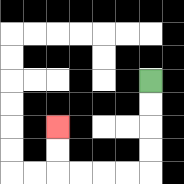{'start': '[6, 3]', 'end': '[2, 5]', 'path_directions': 'D,D,D,D,L,L,L,L,U,U', 'path_coordinates': '[[6, 3], [6, 4], [6, 5], [6, 6], [6, 7], [5, 7], [4, 7], [3, 7], [2, 7], [2, 6], [2, 5]]'}